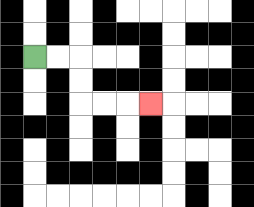{'start': '[1, 2]', 'end': '[6, 4]', 'path_directions': 'R,R,D,D,R,R,R', 'path_coordinates': '[[1, 2], [2, 2], [3, 2], [3, 3], [3, 4], [4, 4], [5, 4], [6, 4]]'}